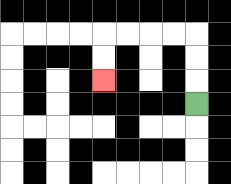{'start': '[8, 4]', 'end': '[4, 3]', 'path_directions': 'U,U,U,L,L,L,L,D,D', 'path_coordinates': '[[8, 4], [8, 3], [8, 2], [8, 1], [7, 1], [6, 1], [5, 1], [4, 1], [4, 2], [4, 3]]'}